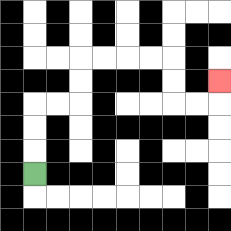{'start': '[1, 7]', 'end': '[9, 3]', 'path_directions': 'U,U,U,R,R,U,U,R,R,R,R,D,D,R,R,U', 'path_coordinates': '[[1, 7], [1, 6], [1, 5], [1, 4], [2, 4], [3, 4], [3, 3], [3, 2], [4, 2], [5, 2], [6, 2], [7, 2], [7, 3], [7, 4], [8, 4], [9, 4], [9, 3]]'}